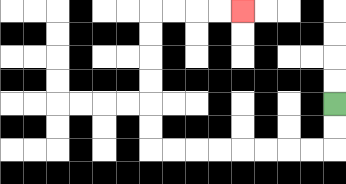{'start': '[14, 4]', 'end': '[10, 0]', 'path_directions': 'D,D,L,L,L,L,L,L,L,L,U,U,U,U,U,U,R,R,R,R', 'path_coordinates': '[[14, 4], [14, 5], [14, 6], [13, 6], [12, 6], [11, 6], [10, 6], [9, 6], [8, 6], [7, 6], [6, 6], [6, 5], [6, 4], [6, 3], [6, 2], [6, 1], [6, 0], [7, 0], [8, 0], [9, 0], [10, 0]]'}